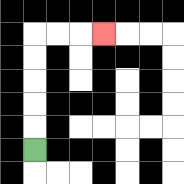{'start': '[1, 6]', 'end': '[4, 1]', 'path_directions': 'U,U,U,U,U,R,R,R', 'path_coordinates': '[[1, 6], [1, 5], [1, 4], [1, 3], [1, 2], [1, 1], [2, 1], [3, 1], [4, 1]]'}